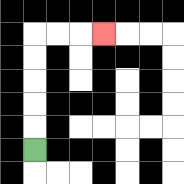{'start': '[1, 6]', 'end': '[4, 1]', 'path_directions': 'U,U,U,U,U,R,R,R', 'path_coordinates': '[[1, 6], [1, 5], [1, 4], [1, 3], [1, 2], [1, 1], [2, 1], [3, 1], [4, 1]]'}